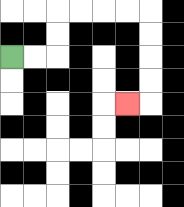{'start': '[0, 2]', 'end': '[5, 4]', 'path_directions': 'R,R,U,U,R,R,R,R,D,D,D,D,L', 'path_coordinates': '[[0, 2], [1, 2], [2, 2], [2, 1], [2, 0], [3, 0], [4, 0], [5, 0], [6, 0], [6, 1], [6, 2], [6, 3], [6, 4], [5, 4]]'}